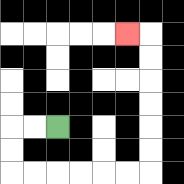{'start': '[2, 5]', 'end': '[5, 1]', 'path_directions': 'L,L,D,D,R,R,R,R,R,R,U,U,U,U,U,U,L', 'path_coordinates': '[[2, 5], [1, 5], [0, 5], [0, 6], [0, 7], [1, 7], [2, 7], [3, 7], [4, 7], [5, 7], [6, 7], [6, 6], [6, 5], [6, 4], [6, 3], [6, 2], [6, 1], [5, 1]]'}